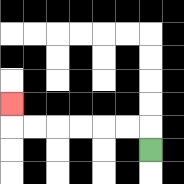{'start': '[6, 6]', 'end': '[0, 4]', 'path_directions': 'U,L,L,L,L,L,L,U', 'path_coordinates': '[[6, 6], [6, 5], [5, 5], [4, 5], [3, 5], [2, 5], [1, 5], [0, 5], [0, 4]]'}